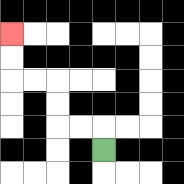{'start': '[4, 6]', 'end': '[0, 1]', 'path_directions': 'U,L,L,U,U,L,L,U,U', 'path_coordinates': '[[4, 6], [4, 5], [3, 5], [2, 5], [2, 4], [2, 3], [1, 3], [0, 3], [0, 2], [0, 1]]'}